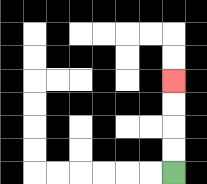{'start': '[7, 7]', 'end': '[7, 3]', 'path_directions': 'U,U,U,U', 'path_coordinates': '[[7, 7], [7, 6], [7, 5], [7, 4], [7, 3]]'}